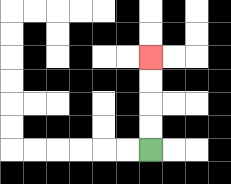{'start': '[6, 6]', 'end': '[6, 2]', 'path_directions': 'U,U,U,U', 'path_coordinates': '[[6, 6], [6, 5], [6, 4], [6, 3], [6, 2]]'}